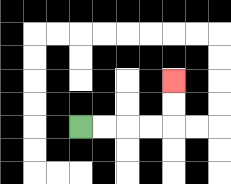{'start': '[3, 5]', 'end': '[7, 3]', 'path_directions': 'R,R,R,R,U,U', 'path_coordinates': '[[3, 5], [4, 5], [5, 5], [6, 5], [7, 5], [7, 4], [7, 3]]'}